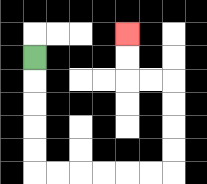{'start': '[1, 2]', 'end': '[5, 1]', 'path_directions': 'D,D,D,D,D,R,R,R,R,R,R,U,U,U,U,L,L,U,U', 'path_coordinates': '[[1, 2], [1, 3], [1, 4], [1, 5], [1, 6], [1, 7], [2, 7], [3, 7], [4, 7], [5, 7], [6, 7], [7, 7], [7, 6], [7, 5], [7, 4], [7, 3], [6, 3], [5, 3], [5, 2], [5, 1]]'}